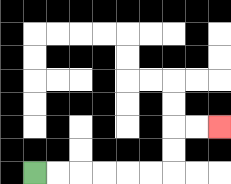{'start': '[1, 7]', 'end': '[9, 5]', 'path_directions': 'R,R,R,R,R,R,U,U,R,R', 'path_coordinates': '[[1, 7], [2, 7], [3, 7], [4, 7], [5, 7], [6, 7], [7, 7], [7, 6], [7, 5], [8, 5], [9, 5]]'}